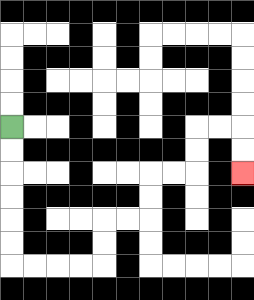{'start': '[0, 5]', 'end': '[10, 7]', 'path_directions': 'D,D,D,D,D,D,R,R,R,R,U,U,R,R,U,U,R,R,U,U,R,R,D,D', 'path_coordinates': '[[0, 5], [0, 6], [0, 7], [0, 8], [0, 9], [0, 10], [0, 11], [1, 11], [2, 11], [3, 11], [4, 11], [4, 10], [4, 9], [5, 9], [6, 9], [6, 8], [6, 7], [7, 7], [8, 7], [8, 6], [8, 5], [9, 5], [10, 5], [10, 6], [10, 7]]'}